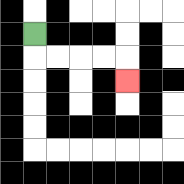{'start': '[1, 1]', 'end': '[5, 3]', 'path_directions': 'D,R,R,R,R,D', 'path_coordinates': '[[1, 1], [1, 2], [2, 2], [3, 2], [4, 2], [5, 2], [5, 3]]'}